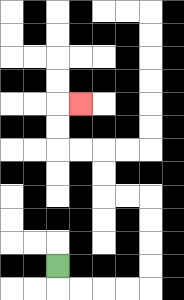{'start': '[2, 11]', 'end': '[3, 4]', 'path_directions': 'D,R,R,R,R,U,U,U,U,L,L,U,U,L,L,U,U,R', 'path_coordinates': '[[2, 11], [2, 12], [3, 12], [4, 12], [5, 12], [6, 12], [6, 11], [6, 10], [6, 9], [6, 8], [5, 8], [4, 8], [4, 7], [4, 6], [3, 6], [2, 6], [2, 5], [2, 4], [3, 4]]'}